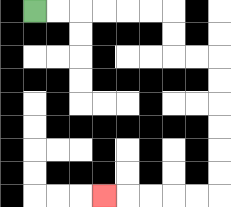{'start': '[1, 0]', 'end': '[4, 8]', 'path_directions': 'R,R,R,R,R,R,D,D,R,R,D,D,D,D,D,D,L,L,L,L,L', 'path_coordinates': '[[1, 0], [2, 0], [3, 0], [4, 0], [5, 0], [6, 0], [7, 0], [7, 1], [7, 2], [8, 2], [9, 2], [9, 3], [9, 4], [9, 5], [9, 6], [9, 7], [9, 8], [8, 8], [7, 8], [6, 8], [5, 8], [4, 8]]'}